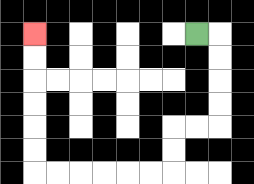{'start': '[8, 1]', 'end': '[1, 1]', 'path_directions': 'R,D,D,D,D,L,L,D,D,L,L,L,L,L,L,U,U,U,U,U,U', 'path_coordinates': '[[8, 1], [9, 1], [9, 2], [9, 3], [9, 4], [9, 5], [8, 5], [7, 5], [7, 6], [7, 7], [6, 7], [5, 7], [4, 7], [3, 7], [2, 7], [1, 7], [1, 6], [1, 5], [1, 4], [1, 3], [1, 2], [1, 1]]'}